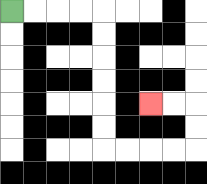{'start': '[0, 0]', 'end': '[6, 4]', 'path_directions': 'R,R,R,R,D,D,D,D,D,D,R,R,R,R,U,U,L,L', 'path_coordinates': '[[0, 0], [1, 0], [2, 0], [3, 0], [4, 0], [4, 1], [4, 2], [4, 3], [4, 4], [4, 5], [4, 6], [5, 6], [6, 6], [7, 6], [8, 6], [8, 5], [8, 4], [7, 4], [6, 4]]'}